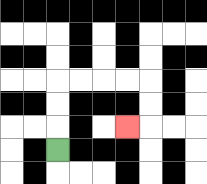{'start': '[2, 6]', 'end': '[5, 5]', 'path_directions': 'U,U,U,R,R,R,R,D,D,L', 'path_coordinates': '[[2, 6], [2, 5], [2, 4], [2, 3], [3, 3], [4, 3], [5, 3], [6, 3], [6, 4], [6, 5], [5, 5]]'}